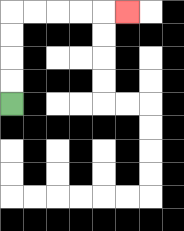{'start': '[0, 4]', 'end': '[5, 0]', 'path_directions': 'U,U,U,U,R,R,R,R,R', 'path_coordinates': '[[0, 4], [0, 3], [0, 2], [0, 1], [0, 0], [1, 0], [2, 0], [3, 0], [4, 0], [5, 0]]'}